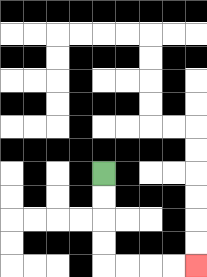{'start': '[4, 7]', 'end': '[8, 11]', 'path_directions': 'D,D,D,D,R,R,R,R', 'path_coordinates': '[[4, 7], [4, 8], [4, 9], [4, 10], [4, 11], [5, 11], [6, 11], [7, 11], [8, 11]]'}